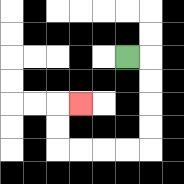{'start': '[5, 2]', 'end': '[3, 4]', 'path_directions': 'R,D,D,D,D,L,L,L,L,U,U,R', 'path_coordinates': '[[5, 2], [6, 2], [6, 3], [6, 4], [6, 5], [6, 6], [5, 6], [4, 6], [3, 6], [2, 6], [2, 5], [2, 4], [3, 4]]'}